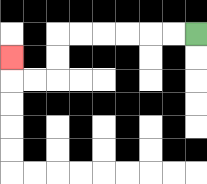{'start': '[8, 1]', 'end': '[0, 2]', 'path_directions': 'L,L,L,L,L,L,D,D,L,L,U', 'path_coordinates': '[[8, 1], [7, 1], [6, 1], [5, 1], [4, 1], [3, 1], [2, 1], [2, 2], [2, 3], [1, 3], [0, 3], [0, 2]]'}